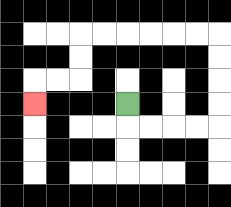{'start': '[5, 4]', 'end': '[1, 4]', 'path_directions': 'D,R,R,R,R,U,U,U,U,L,L,L,L,L,L,D,D,L,L,D', 'path_coordinates': '[[5, 4], [5, 5], [6, 5], [7, 5], [8, 5], [9, 5], [9, 4], [9, 3], [9, 2], [9, 1], [8, 1], [7, 1], [6, 1], [5, 1], [4, 1], [3, 1], [3, 2], [3, 3], [2, 3], [1, 3], [1, 4]]'}